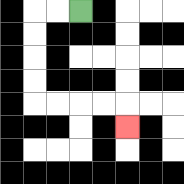{'start': '[3, 0]', 'end': '[5, 5]', 'path_directions': 'L,L,D,D,D,D,R,R,R,R,D', 'path_coordinates': '[[3, 0], [2, 0], [1, 0], [1, 1], [1, 2], [1, 3], [1, 4], [2, 4], [3, 4], [4, 4], [5, 4], [5, 5]]'}